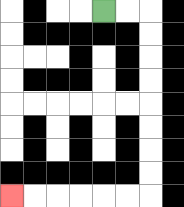{'start': '[4, 0]', 'end': '[0, 8]', 'path_directions': 'R,R,D,D,D,D,D,D,D,D,L,L,L,L,L,L', 'path_coordinates': '[[4, 0], [5, 0], [6, 0], [6, 1], [6, 2], [6, 3], [6, 4], [6, 5], [6, 6], [6, 7], [6, 8], [5, 8], [4, 8], [3, 8], [2, 8], [1, 8], [0, 8]]'}